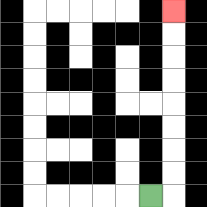{'start': '[6, 8]', 'end': '[7, 0]', 'path_directions': 'R,U,U,U,U,U,U,U,U', 'path_coordinates': '[[6, 8], [7, 8], [7, 7], [7, 6], [7, 5], [7, 4], [7, 3], [7, 2], [7, 1], [7, 0]]'}